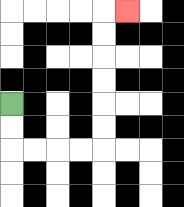{'start': '[0, 4]', 'end': '[5, 0]', 'path_directions': 'D,D,R,R,R,R,U,U,U,U,U,U,R', 'path_coordinates': '[[0, 4], [0, 5], [0, 6], [1, 6], [2, 6], [3, 6], [4, 6], [4, 5], [4, 4], [4, 3], [4, 2], [4, 1], [4, 0], [5, 0]]'}